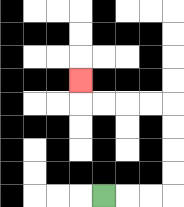{'start': '[4, 8]', 'end': '[3, 3]', 'path_directions': 'R,R,R,U,U,U,U,L,L,L,L,U', 'path_coordinates': '[[4, 8], [5, 8], [6, 8], [7, 8], [7, 7], [7, 6], [7, 5], [7, 4], [6, 4], [5, 4], [4, 4], [3, 4], [3, 3]]'}